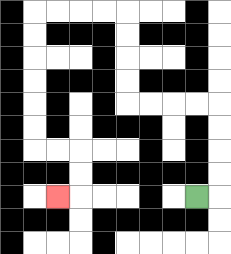{'start': '[8, 8]', 'end': '[2, 8]', 'path_directions': 'R,U,U,U,U,L,L,L,L,U,U,U,U,L,L,L,L,D,D,D,D,D,D,R,R,D,D,L', 'path_coordinates': '[[8, 8], [9, 8], [9, 7], [9, 6], [9, 5], [9, 4], [8, 4], [7, 4], [6, 4], [5, 4], [5, 3], [5, 2], [5, 1], [5, 0], [4, 0], [3, 0], [2, 0], [1, 0], [1, 1], [1, 2], [1, 3], [1, 4], [1, 5], [1, 6], [2, 6], [3, 6], [3, 7], [3, 8], [2, 8]]'}